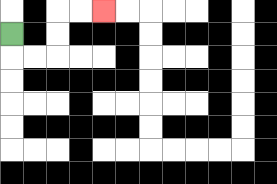{'start': '[0, 1]', 'end': '[4, 0]', 'path_directions': 'D,R,R,U,U,R,R', 'path_coordinates': '[[0, 1], [0, 2], [1, 2], [2, 2], [2, 1], [2, 0], [3, 0], [4, 0]]'}